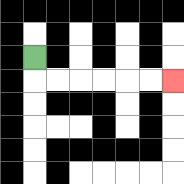{'start': '[1, 2]', 'end': '[7, 3]', 'path_directions': 'D,R,R,R,R,R,R', 'path_coordinates': '[[1, 2], [1, 3], [2, 3], [3, 3], [4, 3], [5, 3], [6, 3], [7, 3]]'}